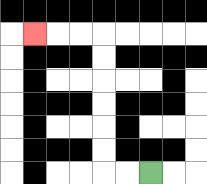{'start': '[6, 7]', 'end': '[1, 1]', 'path_directions': 'L,L,U,U,U,U,U,U,L,L,L', 'path_coordinates': '[[6, 7], [5, 7], [4, 7], [4, 6], [4, 5], [4, 4], [4, 3], [4, 2], [4, 1], [3, 1], [2, 1], [1, 1]]'}